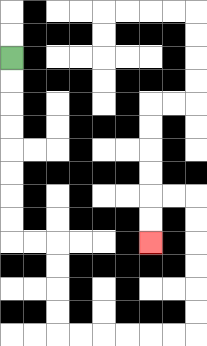{'start': '[0, 2]', 'end': '[6, 10]', 'path_directions': 'D,D,D,D,D,D,D,D,R,R,D,D,D,D,R,R,R,R,R,R,U,U,U,U,U,U,L,L,D,D', 'path_coordinates': '[[0, 2], [0, 3], [0, 4], [0, 5], [0, 6], [0, 7], [0, 8], [0, 9], [0, 10], [1, 10], [2, 10], [2, 11], [2, 12], [2, 13], [2, 14], [3, 14], [4, 14], [5, 14], [6, 14], [7, 14], [8, 14], [8, 13], [8, 12], [8, 11], [8, 10], [8, 9], [8, 8], [7, 8], [6, 8], [6, 9], [6, 10]]'}